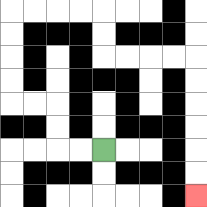{'start': '[4, 6]', 'end': '[8, 8]', 'path_directions': 'L,L,U,U,L,L,U,U,U,U,R,R,R,R,D,D,R,R,R,R,D,D,D,D,D,D', 'path_coordinates': '[[4, 6], [3, 6], [2, 6], [2, 5], [2, 4], [1, 4], [0, 4], [0, 3], [0, 2], [0, 1], [0, 0], [1, 0], [2, 0], [3, 0], [4, 0], [4, 1], [4, 2], [5, 2], [6, 2], [7, 2], [8, 2], [8, 3], [8, 4], [8, 5], [8, 6], [8, 7], [8, 8]]'}